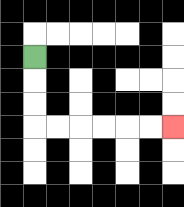{'start': '[1, 2]', 'end': '[7, 5]', 'path_directions': 'D,D,D,R,R,R,R,R,R', 'path_coordinates': '[[1, 2], [1, 3], [1, 4], [1, 5], [2, 5], [3, 5], [4, 5], [5, 5], [6, 5], [7, 5]]'}